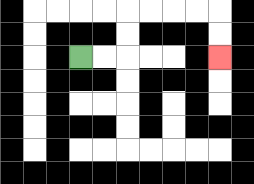{'start': '[3, 2]', 'end': '[9, 2]', 'path_directions': 'R,R,U,U,R,R,R,R,D,D', 'path_coordinates': '[[3, 2], [4, 2], [5, 2], [5, 1], [5, 0], [6, 0], [7, 0], [8, 0], [9, 0], [9, 1], [9, 2]]'}